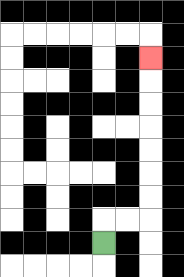{'start': '[4, 10]', 'end': '[6, 2]', 'path_directions': 'U,R,R,U,U,U,U,U,U,U', 'path_coordinates': '[[4, 10], [4, 9], [5, 9], [6, 9], [6, 8], [6, 7], [6, 6], [6, 5], [6, 4], [6, 3], [6, 2]]'}